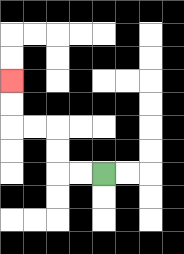{'start': '[4, 7]', 'end': '[0, 3]', 'path_directions': 'L,L,U,U,L,L,U,U', 'path_coordinates': '[[4, 7], [3, 7], [2, 7], [2, 6], [2, 5], [1, 5], [0, 5], [0, 4], [0, 3]]'}